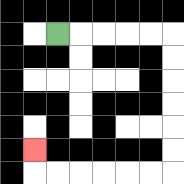{'start': '[2, 1]', 'end': '[1, 6]', 'path_directions': 'R,R,R,R,R,D,D,D,D,D,D,L,L,L,L,L,L,U', 'path_coordinates': '[[2, 1], [3, 1], [4, 1], [5, 1], [6, 1], [7, 1], [7, 2], [7, 3], [7, 4], [7, 5], [7, 6], [7, 7], [6, 7], [5, 7], [4, 7], [3, 7], [2, 7], [1, 7], [1, 6]]'}